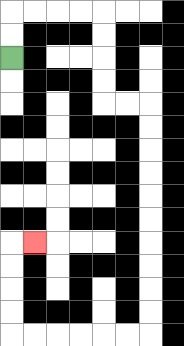{'start': '[0, 2]', 'end': '[1, 10]', 'path_directions': 'U,U,R,R,R,R,D,D,D,D,R,R,D,D,D,D,D,D,D,D,D,D,L,L,L,L,L,L,U,U,U,U,R', 'path_coordinates': '[[0, 2], [0, 1], [0, 0], [1, 0], [2, 0], [3, 0], [4, 0], [4, 1], [4, 2], [4, 3], [4, 4], [5, 4], [6, 4], [6, 5], [6, 6], [6, 7], [6, 8], [6, 9], [6, 10], [6, 11], [6, 12], [6, 13], [6, 14], [5, 14], [4, 14], [3, 14], [2, 14], [1, 14], [0, 14], [0, 13], [0, 12], [0, 11], [0, 10], [1, 10]]'}